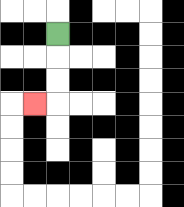{'start': '[2, 1]', 'end': '[1, 4]', 'path_directions': 'D,D,D,L', 'path_coordinates': '[[2, 1], [2, 2], [2, 3], [2, 4], [1, 4]]'}